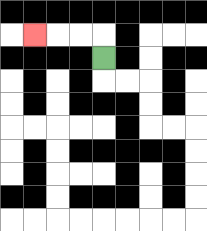{'start': '[4, 2]', 'end': '[1, 1]', 'path_directions': 'U,L,L,L', 'path_coordinates': '[[4, 2], [4, 1], [3, 1], [2, 1], [1, 1]]'}